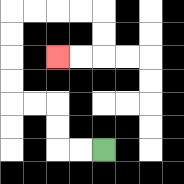{'start': '[4, 6]', 'end': '[2, 2]', 'path_directions': 'L,L,U,U,L,L,U,U,U,U,R,R,R,R,D,D,L,L', 'path_coordinates': '[[4, 6], [3, 6], [2, 6], [2, 5], [2, 4], [1, 4], [0, 4], [0, 3], [0, 2], [0, 1], [0, 0], [1, 0], [2, 0], [3, 0], [4, 0], [4, 1], [4, 2], [3, 2], [2, 2]]'}